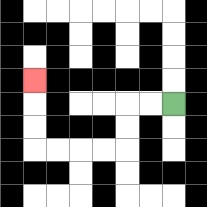{'start': '[7, 4]', 'end': '[1, 3]', 'path_directions': 'L,L,D,D,L,L,L,L,U,U,U', 'path_coordinates': '[[7, 4], [6, 4], [5, 4], [5, 5], [5, 6], [4, 6], [3, 6], [2, 6], [1, 6], [1, 5], [1, 4], [1, 3]]'}